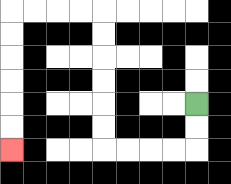{'start': '[8, 4]', 'end': '[0, 6]', 'path_directions': 'D,D,L,L,L,L,U,U,U,U,U,U,L,L,L,L,D,D,D,D,D,D', 'path_coordinates': '[[8, 4], [8, 5], [8, 6], [7, 6], [6, 6], [5, 6], [4, 6], [4, 5], [4, 4], [4, 3], [4, 2], [4, 1], [4, 0], [3, 0], [2, 0], [1, 0], [0, 0], [0, 1], [0, 2], [0, 3], [0, 4], [0, 5], [0, 6]]'}